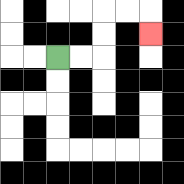{'start': '[2, 2]', 'end': '[6, 1]', 'path_directions': 'R,R,U,U,R,R,D', 'path_coordinates': '[[2, 2], [3, 2], [4, 2], [4, 1], [4, 0], [5, 0], [6, 0], [6, 1]]'}